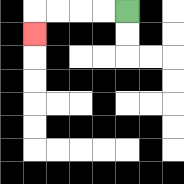{'start': '[5, 0]', 'end': '[1, 1]', 'path_directions': 'L,L,L,L,D', 'path_coordinates': '[[5, 0], [4, 0], [3, 0], [2, 0], [1, 0], [1, 1]]'}